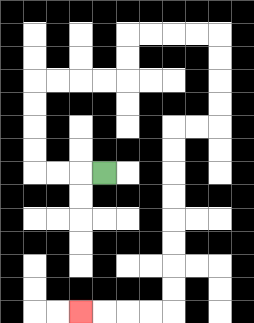{'start': '[4, 7]', 'end': '[3, 13]', 'path_directions': 'L,L,L,U,U,U,U,R,R,R,R,U,U,R,R,R,R,D,D,D,D,L,L,D,D,D,D,D,D,D,D,L,L,L,L', 'path_coordinates': '[[4, 7], [3, 7], [2, 7], [1, 7], [1, 6], [1, 5], [1, 4], [1, 3], [2, 3], [3, 3], [4, 3], [5, 3], [5, 2], [5, 1], [6, 1], [7, 1], [8, 1], [9, 1], [9, 2], [9, 3], [9, 4], [9, 5], [8, 5], [7, 5], [7, 6], [7, 7], [7, 8], [7, 9], [7, 10], [7, 11], [7, 12], [7, 13], [6, 13], [5, 13], [4, 13], [3, 13]]'}